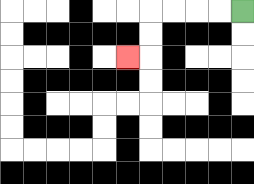{'start': '[10, 0]', 'end': '[5, 2]', 'path_directions': 'L,L,L,L,D,D,L', 'path_coordinates': '[[10, 0], [9, 0], [8, 0], [7, 0], [6, 0], [6, 1], [6, 2], [5, 2]]'}